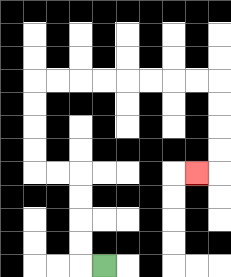{'start': '[4, 11]', 'end': '[8, 7]', 'path_directions': 'L,U,U,U,U,L,L,U,U,U,U,R,R,R,R,R,R,R,R,D,D,D,D,L', 'path_coordinates': '[[4, 11], [3, 11], [3, 10], [3, 9], [3, 8], [3, 7], [2, 7], [1, 7], [1, 6], [1, 5], [1, 4], [1, 3], [2, 3], [3, 3], [4, 3], [5, 3], [6, 3], [7, 3], [8, 3], [9, 3], [9, 4], [9, 5], [9, 6], [9, 7], [8, 7]]'}